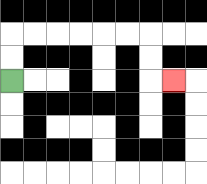{'start': '[0, 3]', 'end': '[7, 3]', 'path_directions': 'U,U,R,R,R,R,R,R,D,D,R', 'path_coordinates': '[[0, 3], [0, 2], [0, 1], [1, 1], [2, 1], [3, 1], [4, 1], [5, 1], [6, 1], [6, 2], [6, 3], [7, 3]]'}